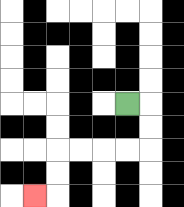{'start': '[5, 4]', 'end': '[1, 8]', 'path_directions': 'R,D,D,L,L,L,L,D,D,L', 'path_coordinates': '[[5, 4], [6, 4], [6, 5], [6, 6], [5, 6], [4, 6], [3, 6], [2, 6], [2, 7], [2, 8], [1, 8]]'}